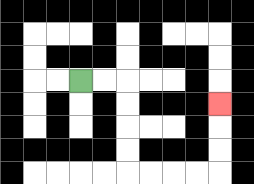{'start': '[3, 3]', 'end': '[9, 4]', 'path_directions': 'R,R,D,D,D,D,R,R,R,R,U,U,U', 'path_coordinates': '[[3, 3], [4, 3], [5, 3], [5, 4], [5, 5], [5, 6], [5, 7], [6, 7], [7, 7], [8, 7], [9, 7], [9, 6], [9, 5], [9, 4]]'}